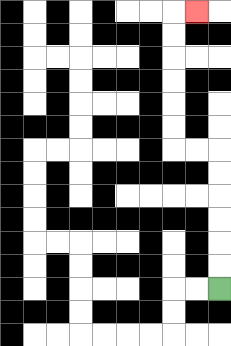{'start': '[9, 12]', 'end': '[8, 0]', 'path_directions': 'U,U,U,U,U,U,L,L,U,U,U,U,U,U,R', 'path_coordinates': '[[9, 12], [9, 11], [9, 10], [9, 9], [9, 8], [9, 7], [9, 6], [8, 6], [7, 6], [7, 5], [7, 4], [7, 3], [7, 2], [7, 1], [7, 0], [8, 0]]'}